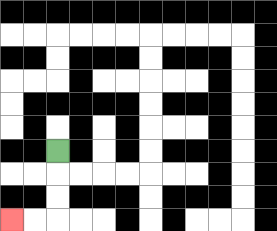{'start': '[2, 6]', 'end': '[0, 9]', 'path_directions': 'D,D,D,L,L', 'path_coordinates': '[[2, 6], [2, 7], [2, 8], [2, 9], [1, 9], [0, 9]]'}